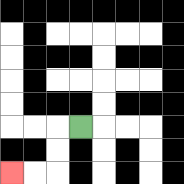{'start': '[3, 5]', 'end': '[0, 7]', 'path_directions': 'L,D,D,L,L', 'path_coordinates': '[[3, 5], [2, 5], [2, 6], [2, 7], [1, 7], [0, 7]]'}